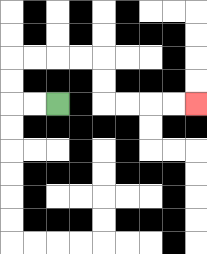{'start': '[2, 4]', 'end': '[8, 4]', 'path_directions': 'L,L,U,U,R,R,R,R,D,D,R,R,R,R', 'path_coordinates': '[[2, 4], [1, 4], [0, 4], [0, 3], [0, 2], [1, 2], [2, 2], [3, 2], [4, 2], [4, 3], [4, 4], [5, 4], [6, 4], [7, 4], [8, 4]]'}